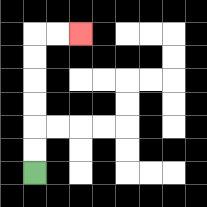{'start': '[1, 7]', 'end': '[3, 1]', 'path_directions': 'U,U,U,U,U,U,R,R', 'path_coordinates': '[[1, 7], [1, 6], [1, 5], [1, 4], [1, 3], [1, 2], [1, 1], [2, 1], [3, 1]]'}